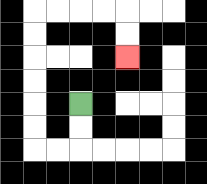{'start': '[3, 4]', 'end': '[5, 2]', 'path_directions': 'D,D,L,L,U,U,U,U,U,U,R,R,R,R,D,D', 'path_coordinates': '[[3, 4], [3, 5], [3, 6], [2, 6], [1, 6], [1, 5], [1, 4], [1, 3], [1, 2], [1, 1], [1, 0], [2, 0], [3, 0], [4, 0], [5, 0], [5, 1], [5, 2]]'}